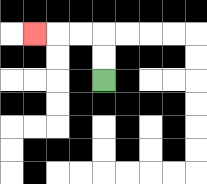{'start': '[4, 3]', 'end': '[1, 1]', 'path_directions': 'U,U,L,L,L', 'path_coordinates': '[[4, 3], [4, 2], [4, 1], [3, 1], [2, 1], [1, 1]]'}